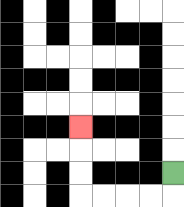{'start': '[7, 7]', 'end': '[3, 5]', 'path_directions': 'D,L,L,L,L,U,U,U', 'path_coordinates': '[[7, 7], [7, 8], [6, 8], [5, 8], [4, 8], [3, 8], [3, 7], [3, 6], [3, 5]]'}